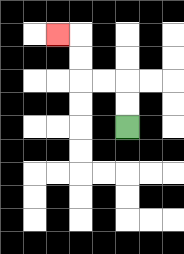{'start': '[5, 5]', 'end': '[2, 1]', 'path_directions': 'U,U,L,L,U,U,L', 'path_coordinates': '[[5, 5], [5, 4], [5, 3], [4, 3], [3, 3], [3, 2], [3, 1], [2, 1]]'}